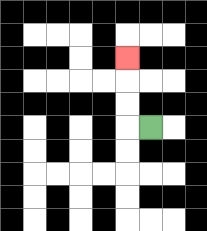{'start': '[6, 5]', 'end': '[5, 2]', 'path_directions': 'L,U,U,U', 'path_coordinates': '[[6, 5], [5, 5], [5, 4], [5, 3], [5, 2]]'}